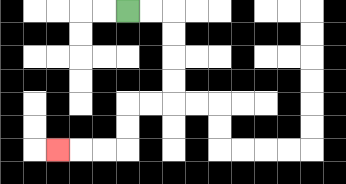{'start': '[5, 0]', 'end': '[2, 6]', 'path_directions': 'R,R,D,D,D,D,L,L,D,D,L,L,L', 'path_coordinates': '[[5, 0], [6, 0], [7, 0], [7, 1], [7, 2], [7, 3], [7, 4], [6, 4], [5, 4], [5, 5], [5, 6], [4, 6], [3, 6], [2, 6]]'}